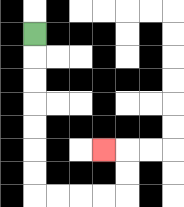{'start': '[1, 1]', 'end': '[4, 6]', 'path_directions': 'D,D,D,D,D,D,D,R,R,R,R,U,U,L', 'path_coordinates': '[[1, 1], [1, 2], [1, 3], [1, 4], [1, 5], [1, 6], [1, 7], [1, 8], [2, 8], [3, 8], [4, 8], [5, 8], [5, 7], [5, 6], [4, 6]]'}